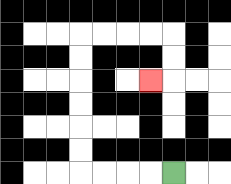{'start': '[7, 7]', 'end': '[6, 3]', 'path_directions': 'L,L,L,L,U,U,U,U,U,U,R,R,R,R,D,D,L', 'path_coordinates': '[[7, 7], [6, 7], [5, 7], [4, 7], [3, 7], [3, 6], [3, 5], [3, 4], [3, 3], [3, 2], [3, 1], [4, 1], [5, 1], [6, 1], [7, 1], [7, 2], [7, 3], [6, 3]]'}